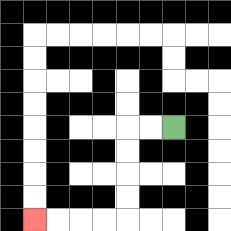{'start': '[7, 5]', 'end': '[1, 9]', 'path_directions': 'L,L,D,D,D,D,L,L,L,L', 'path_coordinates': '[[7, 5], [6, 5], [5, 5], [5, 6], [5, 7], [5, 8], [5, 9], [4, 9], [3, 9], [2, 9], [1, 9]]'}